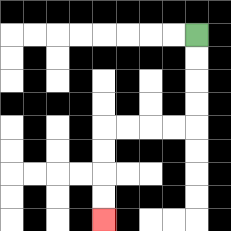{'start': '[8, 1]', 'end': '[4, 9]', 'path_directions': 'D,D,D,D,L,L,L,L,D,D,D,D', 'path_coordinates': '[[8, 1], [8, 2], [8, 3], [8, 4], [8, 5], [7, 5], [6, 5], [5, 5], [4, 5], [4, 6], [4, 7], [4, 8], [4, 9]]'}